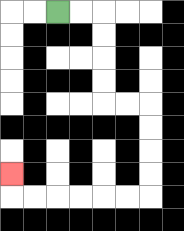{'start': '[2, 0]', 'end': '[0, 7]', 'path_directions': 'R,R,D,D,D,D,R,R,D,D,D,D,L,L,L,L,L,L,U', 'path_coordinates': '[[2, 0], [3, 0], [4, 0], [4, 1], [4, 2], [4, 3], [4, 4], [5, 4], [6, 4], [6, 5], [6, 6], [6, 7], [6, 8], [5, 8], [4, 8], [3, 8], [2, 8], [1, 8], [0, 8], [0, 7]]'}